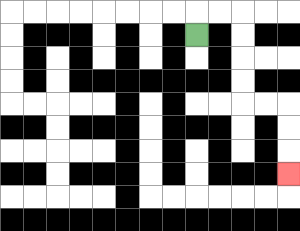{'start': '[8, 1]', 'end': '[12, 7]', 'path_directions': 'U,R,R,D,D,D,D,R,R,D,D,D', 'path_coordinates': '[[8, 1], [8, 0], [9, 0], [10, 0], [10, 1], [10, 2], [10, 3], [10, 4], [11, 4], [12, 4], [12, 5], [12, 6], [12, 7]]'}